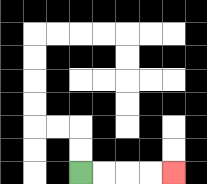{'start': '[3, 7]', 'end': '[7, 7]', 'path_directions': 'R,R,R,R', 'path_coordinates': '[[3, 7], [4, 7], [5, 7], [6, 7], [7, 7]]'}